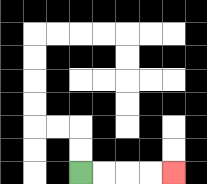{'start': '[3, 7]', 'end': '[7, 7]', 'path_directions': 'R,R,R,R', 'path_coordinates': '[[3, 7], [4, 7], [5, 7], [6, 7], [7, 7]]'}